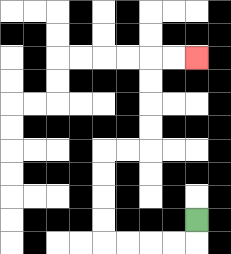{'start': '[8, 9]', 'end': '[8, 2]', 'path_directions': 'D,L,L,L,L,U,U,U,U,R,R,U,U,U,U,R,R', 'path_coordinates': '[[8, 9], [8, 10], [7, 10], [6, 10], [5, 10], [4, 10], [4, 9], [4, 8], [4, 7], [4, 6], [5, 6], [6, 6], [6, 5], [6, 4], [6, 3], [6, 2], [7, 2], [8, 2]]'}